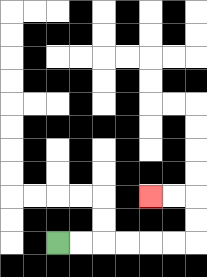{'start': '[2, 10]', 'end': '[6, 8]', 'path_directions': 'R,R,R,R,R,R,U,U,L,L', 'path_coordinates': '[[2, 10], [3, 10], [4, 10], [5, 10], [6, 10], [7, 10], [8, 10], [8, 9], [8, 8], [7, 8], [6, 8]]'}